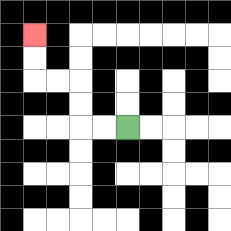{'start': '[5, 5]', 'end': '[1, 1]', 'path_directions': 'L,L,U,U,L,L,U,U', 'path_coordinates': '[[5, 5], [4, 5], [3, 5], [3, 4], [3, 3], [2, 3], [1, 3], [1, 2], [1, 1]]'}